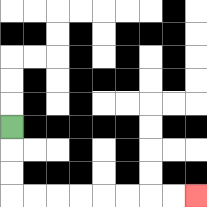{'start': '[0, 5]', 'end': '[8, 8]', 'path_directions': 'D,D,D,R,R,R,R,R,R,R,R', 'path_coordinates': '[[0, 5], [0, 6], [0, 7], [0, 8], [1, 8], [2, 8], [3, 8], [4, 8], [5, 8], [6, 8], [7, 8], [8, 8]]'}